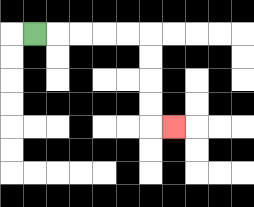{'start': '[1, 1]', 'end': '[7, 5]', 'path_directions': 'R,R,R,R,R,D,D,D,D,R', 'path_coordinates': '[[1, 1], [2, 1], [3, 1], [4, 1], [5, 1], [6, 1], [6, 2], [6, 3], [6, 4], [6, 5], [7, 5]]'}